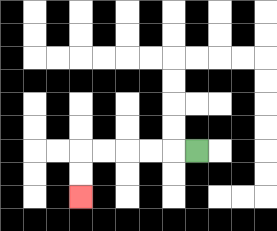{'start': '[8, 6]', 'end': '[3, 8]', 'path_directions': 'L,L,L,L,L,D,D', 'path_coordinates': '[[8, 6], [7, 6], [6, 6], [5, 6], [4, 6], [3, 6], [3, 7], [3, 8]]'}